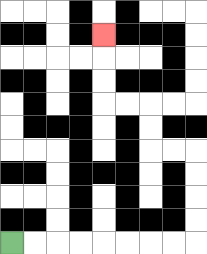{'start': '[0, 10]', 'end': '[4, 1]', 'path_directions': 'R,R,R,R,R,R,R,R,U,U,U,U,L,L,U,U,L,L,U,U,U', 'path_coordinates': '[[0, 10], [1, 10], [2, 10], [3, 10], [4, 10], [5, 10], [6, 10], [7, 10], [8, 10], [8, 9], [8, 8], [8, 7], [8, 6], [7, 6], [6, 6], [6, 5], [6, 4], [5, 4], [4, 4], [4, 3], [4, 2], [4, 1]]'}